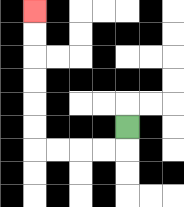{'start': '[5, 5]', 'end': '[1, 0]', 'path_directions': 'D,L,L,L,L,U,U,U,U,U,U', 'path_coordinates': '[[5, 5], [5, 6], [4, 6], [3, 6], [2, 6], [1, 6], [1, 5], [1, 4], [1, 3], [1, 2], [1, 1], [1, 0]]'}